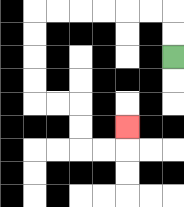{'start': '[7, 2]', 'end': '[5, 5]', 'path_directions': 'U,U,L,L,L,L,L,L,D,D,D,D,R,R,D,D,R,R,U', 'path_coordinates': '[[7, 2], [7, 1], [7, 0], [6, 0], [5, 0], [4, 0], [3, 0], [2, 0], [1, 0], [1, 1], [1, 2], [1, 3], [1, 4], [2, 4], [3, 4], [3, 5], [3, 6], [4, 6], [5, 6], [5, 5]]'}